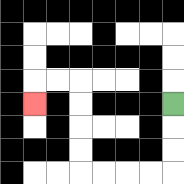{'start': '[7, 4]', 'end': '[1, 4]', 'path_directions': 'D,D,D,L,L,L,L,U,U,U,U,L,L,D', 'path_coordinates': '[[7, 4], [7, 5], [7, 6], [7, 7], [6, 7], [5, 7], [4, 7], [3, 7], [3, 6], [3, 5], [3, 4], [3, 3], [2, 3], [1, 3], [1, 4]]'}